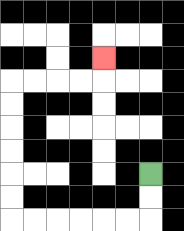{'start': '[6, 7]', 'end': '[4, 2]', 'path_directions': 'D,D,L,L,L,L,L,L,U,U,U,U,U,U,R,R,R,R,U', 'path_coordinates': '[[6, 7], [6, 8], [6, 9], [5, 9], [4, 9], [3, 9], [2, 9], [1, 9], [0, 9], [0, 8], [0, 7], [0, 6], [0, 5], [0, 4], [0, 3], [1, 3], [2, 3], [3, 3], [4, 3], [4, 2]]'}